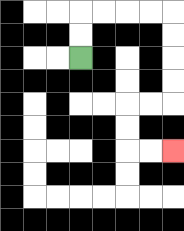{'start': '[3, 2]', 'end': '[7, 6]', 'path_directions': 'U,U,R,R,R,R,D,D,D,D,L,L,D,D,R,R', 'path_coordinates': '[[3, 2], [3, 1], [3, 0], [4, 0], [5, 0], [6, 0], [7, 0], [7, 1], [7, 2], [7, 3], [7, 4], [6, 4], [5, 4], [5, 5], [5, 6], [6, 6], [7, 6]]'}